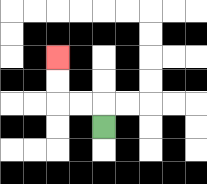{'start': '[4, 5]', 'end': '[2, 2]', 'path_directions': 'U,L,L,U,U', 'path_coordinates': '[[4, 5], [4, 4], [3, 4], [2, 4], [2, 3], [2, 2]]'}